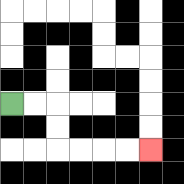{'start': '[0, 4]', 'end': '[6, 6]', 'path_directions': 'R,R,D,D,R,R,R,R', 'path_coordinates': '[[0, 4], [1, 4], [2, 4], [2, 5], [2, 6], [3, 6], [4, 6], [5, 6], [6, 6]]'}